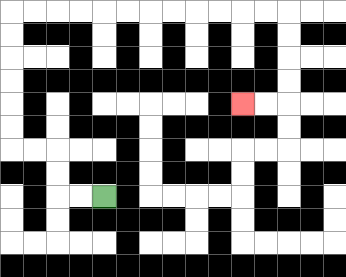{'start': '[4, 8]', 'end': '[10, 4]', 'path_directions': 'L,L,U,U,L,L,U,U,U,U,U,U,R,R,R,R,R,R,R,R,R,R,R,R,D,D,D,D,L,L', 'path_coordinates': '[[4, 8], [3, 8], [2, 8], [2, 7], [2, 6], [1, 6], [0, 6], [0, 5], [0, 4], [0, 3], [0, 2], [0, 1], [0, 0], [1, 0], [2, 0], [3, 0], [4, 0], [5, 0], [6, 0], [7, 0], [8, 0], [9, 0], [10, 0], [11, 0], [12, 0], [12, 1], [12, 2], [12, 3], [12, 4], [11, 4], [10, 4]]'}